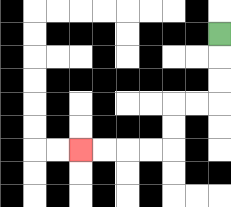{'start': '[9, 1]', 'end': '[3, 6]', 'path_directions': 'D,D,D,L,L,D,D,L,L,L,L', 'path_coordinates': '[[9, 1], [9, 2], [9, 3], [9, 4], [8, 4], [7, 4], [7, 5], [7, 6], [6, 6], [5, 6], [4, 6], [3, 6]]'}